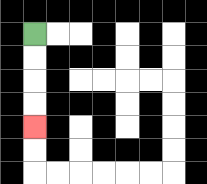{'start': '[1, 1]', 'end': '[1, 5]', 'path_directions': 'D,D,D,D', 'path_coordinates': '[[1, 1], [1, 2], [1, 3], [1, 4], [1, 5]]'}